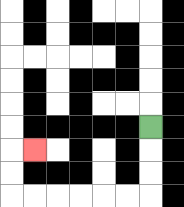{'start': '[6, 5]', 'end': '[1, 6]', 'path_directions': 'D,D,D,L,L,L,L,L,L,U,U,R', 'path_coordinates': '[[6, 5], [6, 6], [6, 7], [6, 8], [5, 8], [4, 8], [3, 8], [2, 8], [1, 8], [0, 8], [0, 7], [0, 6], [1, 6]]'}